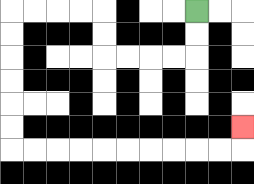{'start': '[8, 0]', 'end': '[10, 5]', 'path_directions': 'D,D,L,L,L,L,U,U,L,L,L,L,D,D,D,D,D,D,R,R,R,R,R,R,R,R,R,R,U', 'path_coordinates': '[[8, 0], [8, 1], [8, 2], [7, 2], [6, 2], [5, 2], [4, 2], [4, 1], [4, 0], [3, 0], [2, 0], [1, 0], [0, 0], [0, 1], [0, 2], [0, 3], [0, 4], [0, 5], [0, 6], [1, 6], [2, 6], [3, 6], [4, 6], [5, 6], [6, 6], [7, 6], [8, 6], [9, 6], [10, 6], [10, 5]]'}